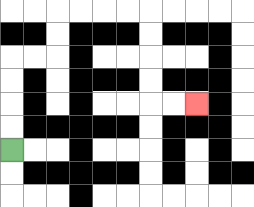{'start': '[0, 6]', 'end': '[8, 4]', 'path_directions': 'U,U,U,U,R,R,U,U,R,R,R,R,D,D,D,D,R,R', 'path_coordinates': '[[0, 6], [0, 5], [0, 4], [0, 3], [0, 2], [1, 2], [2, 2], [2, 1], [2, 0], [3, 0], [4, 0], [5, 0], [6, 0], [6, 1], [6, 2], [6, 3], [6, 4], [7, 4], [8, 4]]'}